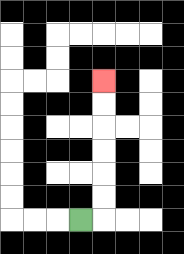{'start': '[3, 9]', 'end': '[4, 3]', 'path_directions': 'R,U,U,U,U,U,U', 'path_coordinates': '[[3, 9], [4, 9], [4, 8], [4, 7], [4, 6], [4, 5], [4, 4], [4, 3]]'}